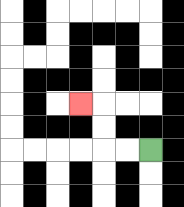{'start': '[6, 6]', 'end': '[3, 4]', 'path_directions': 'L,L,U,U,L', 'path_coordinates': '[[6, 6], [5, 6], [4, 6], [4, 5], [4, 4], [3, 4]]'}